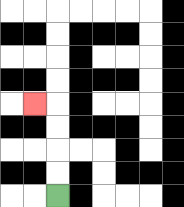{'start': '[2, 8]', 'end': '[1, 4]', 'path_directions': 'U,U,U,U,L', 'path_coordinates': '[[2, 8], [2, 7], [2, 6], [2, 5], [2, 4], [1, 4]]'}